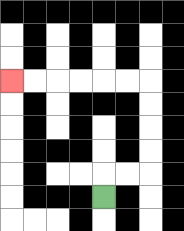{'start': '[4, 8]', 'end': '[0, 3]', 'path_directions': 'U,R,R,U,U,U,U,L,L,L,L,L,L', 'path_coordinates': '[[4, 8], [4, 7], [5, 7], [6, 7], [6, 6], [6, 5], [6, 4], [6, 3], [5, 3], [4, 3], [3, 3], [2, 3], [1, 3], [0, 3]]'}